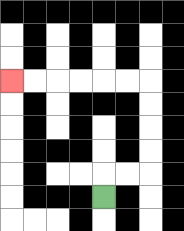{'start': '[4, 8]', 'end': '[0, 3]', 'path_directions': 'U,R,R,U,U,U,U,L,L,L,L,L,L', 'path_coordinates': '[[4, 8], [4, 7], [5, 7], [6, 7], [6, 6], [6, 5], [6, 4], [6, 3], [5, 3], [4, 3], [3, 3], [2, 3], [1, 3], [0, 3]]'}